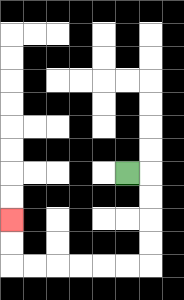{'start': '[5, 7]', 'end': '[0, 9]', 'path_directions': 'R,D,D,D,D,L,L,L,L,L,L,U,U', 'path_coordinates': '[[5, 7], [6, 7], [6, 8], [6, 9], [6, 10], [6, 11], [5, 11], [4, 11], [3, 11], [2, 11], [1, 11], [0, 11], [0, 10], [0, 9]]'}